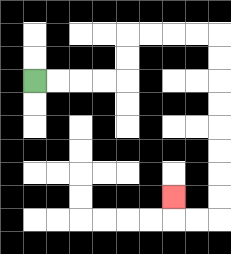{'start': '[1, 3]', 'end': '[7, 8]', 'path_directions': 'R,R,R,R,U,U,R,R,R,R,D,D,D,D,D,D,D,D,L,L,U', 'path_coordinates': '[[1, 3], [2, 3], [3, 3], [4, 3], [5, 3], [5, 2], [5, 1], [6, 1], [7, 1], [8, 1], [9, 1], [9, 2], [9, 3], [9, 4], [9, 5], [9, 6], [9, 7], [9, 8], [9, 9], [8, 9], [7, 9], [7, 8]]'}